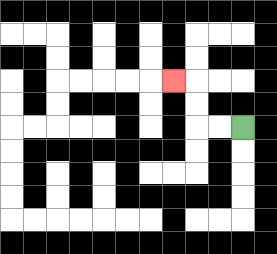{'start': '[10, 5]', 'end': '[7, 3]', 'path_directions': 'L,L,U,U,L', 'path_coordinates': '[[10, 5], [9, 5], [8, 5], [8, 4], [8, 3], [7, 3]]'}